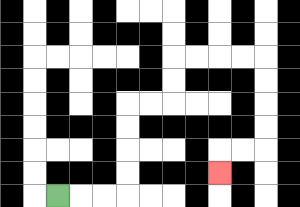{'start': '[2, 8]', 'end': '[9, 7]', 'path_directions': 'R,R,R,U,U,U,U,R,R,U,U,R,R,R,R,D,D,D,D,L,L,D', 'path_coordinates': '[[2, 8], [3, 8], [4, 8], [5, 8], [5, 7], [5, 6], [5, 5], [5, 4], [6, 4], [7, 4], [7, 3], [7, 2], [8, 2], [9, 2], [10, 2], [11, 2], [11, 3], [11, 4], [11, 5], [11, 6], [10, 6], [9, 6], [9, 7]]'}